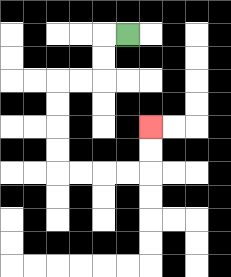{'start': '[5, 1]', 'end': '[6, 5]', 'path_directions': 'L,D,D,L,L,D,D,D,D,R,R,R,R,U,U', 'path_coordinates': '[[5, 1], [4, 1], [4, 2], [4, 3], [3, 3], [2, 3], [2, 4], [2, 5], [2, 6], [2, 7], [3, 7], [4, 7], [5, 7], [6, 7], [6, 6], [6, 5]]'}